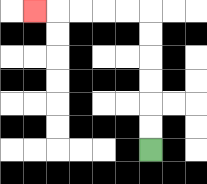{'start': '[6, 6]', 'end': '[1, 0]', 'path_directions': 'U,U,U,U,U,U,L,L,L,L,L', 'path_coordinates': '[[6, 6], [6, 5], [6, 4], [6, 3], [6, 2], [6, 1], [6, 0], [5, 0], [4, 0], [3, 0], [2, 0], [1, 0]]'}